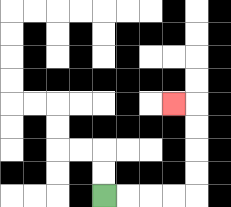{'start': '[4, 8]', 'end': '[7, 4]', 'path_directions': 'R,R,R,R,U,U,U,U,L', 'path_coordinates': '[[4, 8], [5, 8], [6, 8], [7, 8], [8, 8], [8, 7], [8, 6], [8, 5], [8, 4], [7, 4]]'}